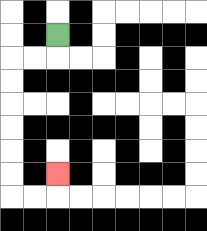{'start': '[2, 1]', 'end': '[2, 7]', 'path_directions': 'D,L,L,D,D,D,D,D,D,R,R,U', 'path_coordinates': '[[2, 1], [2, 2], [1, 2], [0, 2], [0, 3], [0, 4], [0, 5], [0, 6], [0, 7], [0, 8], [1, 8], [2, 8], [2, 7]]'}